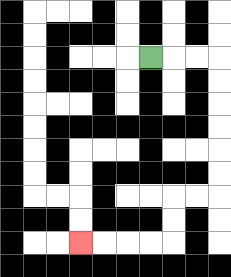{'start': '[6, 2]', 'end': '[3, 10]', 'path_directions': 'R,R,R,D,D,D,D,D,D,L,L,D,D,L,L,L,L', 'path_coordinates': '[[6, 2], [7, 2], [8, 2], [9, 2], [9, 3], [9, 4], [9, 5], [9, 6], [9, 7], [9, 8], [8, 8], [7, 8], [7, 9], [7, 10], [6, 10], [5, 10], [4, 10], [3, 10]]'}